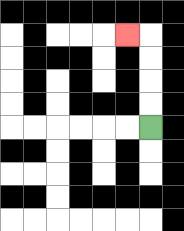{'start': '[6, 5]', 'end': '[5, 1]', 'path_directions': 'U,U,U,U,L', 'path_coordinates': '[[6, 5], [6, 4], [6, 3], [6, 2], [6, 1], [5, 1]]'}